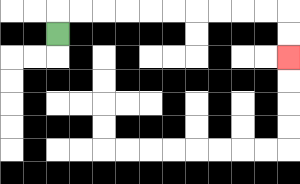{'start': '[2, 1]', 'end': '[12, 2]', 'path_directions': 'U,R,R,R,R,R,R,R,R,R,R,D,D', 'path_coordinates': '[[2, 1], [2, 0], [3, 0], [4, 0], [5, 0], [6, 0], [7, 0], [8, 0], [9, 0], [10, 0], [11, 0], [12, 0], [12, 1], [12, 2]]'}